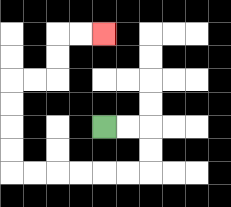{'start': '[4, 5]', 'end': '[4, 1]', 'path_directions': 'R,R,D,D,L,L,L,L,L,L,U,U,U,U,R,R,U,U,R,R', 'path_coordinates': '[[4, 5], [5, 5], [6, 5], [6, 6], [6, 7], [5, 7], [4, 7], [3, 7], [2, 7], [1, 7], [0, 7], [0, 6], [0, 5], [0, 4], [0, 3], [1, 3], [2, 3], [2, 2], [2, 1], [3, 1], [4, 1]]'}